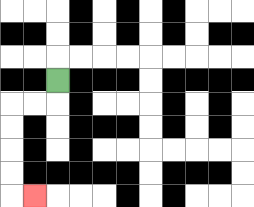{'start': '[2, 3]', 'end': '[1, 8]', 'path_directions': 'D,L,L,D,D,D,D,R', 'path_coordinates': '[[2, 3], [2, 4], [1, 4], [0, 4], [0, 5], [0, 6], [0, 7], [0, 8], [1, 8]]'}